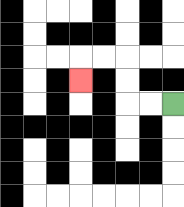{'start': '[7, 4]', 'end': '[3, 3]', 'path_directions': 'L,L,U,U,L,L,D', 'path_coordinates': '[[7, 4], [6, 4], [5, 4], [5, 3], [5, 2], [4, 2], [3, 2], [3, 3]]'}